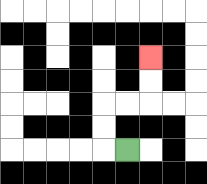{'start': '[5, 6]', 'end': '[6, 2]', 'path_directions': 'L,U,U,R,R,U,U', 'path_coordinates': '[[5, 6], [4, 6], [4, 5], [4, 4], [5, 4], [6, 4], [6, 3], [6, 2]]'}